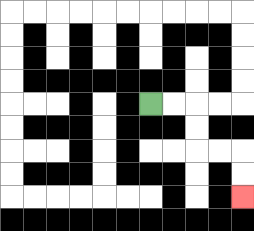{'start': '[6, 4]', 'end': '[10, 8]', 'path_directions': 'R,R,D,D,R,R,D,D', 'path_coordinates': '[[6, 4], [7, 4], [8, 4], [8, 5], [8, 6], [9, 6], [10, 6], [10, 7], [10, 8]]'}